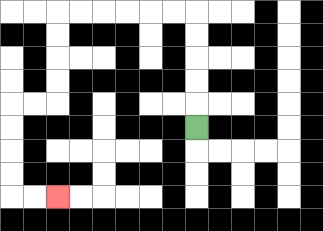{'start': '[8, 5]', 'end': '[2, 8]', 'path_directions': 'U,U,U,U,U,L,L,L,L,L,L,D,D,D,D,L,L,D,D,D,D,R,R', 'path_coordinates': '[[8, 5], [8, 4], [8, 3], [8, 2], [8, 1], [8, 0], [7, 0], [6, 0], [5, 0], [4, 0], [3, 0], [2, 0], [2, 1], [2, 2], [2, 3], [2, 4], [1, 4], [0, 4], [0, 5], [0, 6], [0, 7], [0, 8], [1, 8], [2, 8]]'}